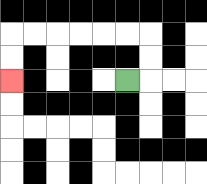{'start': '[5, 3]', 'end': '[0, 3]', 'path_directions': 'R,U,U,L,L,L,L,L,L,D,D', 'path_coordinates': '[[5, 3], [6, 3], [6, 2], [6, 1], [5, 1], [4, 1], [3, 1], [2, 1], [1, 1], [0, 1], [0, 2], [0, 3]]'}